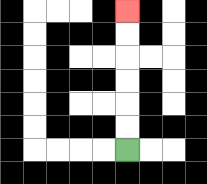{'start': '[5, 6]', 'end': '[5, 0]', 'path_directions': 'U,U,U,U,U,U', 'path_coordinates': '[[5, 6], [5, 5], [5, 4], [5, 3], [5, 2], [5, 1], [5, 0]]'}